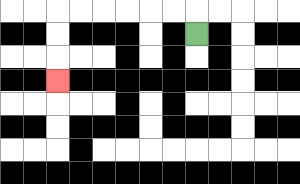{'start': '[8, 1]', 'end': '[2, 3]', 'path_directions': 'U,L,L,L,L,L,L,D,D,D', 'path_coordinates': '[[8, 1], [8, 0], [7, 0], [6, 0], [5, 0], [4, 0], [3, 0], [2, 0], [2, 1], [2, 2], [2, 3]]'}